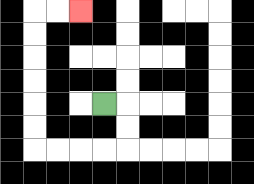{'start': '[4, 4]', 'end': '[3, 0]', 'path_directions': 'R,D,D,L,L,L,L,U,U,U,U,U,U,R,R', 'path_coordinates': '[[4, 4], [5, 4], [5, 5], [5, 6], [4, 6], [3, 6], [2, 6], [1, 6], [1, 5], [1, 4], [1, 3], [1, 2], [1, 1], [1, 0], [2, 0], [3, 0]]'}